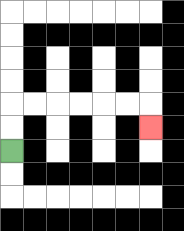{'start': '[0, 6]', 'end': '[6, 5]', 'path_directions': 'U,U,R,R,R,R,R,R,D', 'path_coordinates': '[[0, 6], [0, 5], [0, 4], [1, 4], [2, 4], [3, 4], [4, 4], [5, 4], [6, 4], [6, 5]]'}